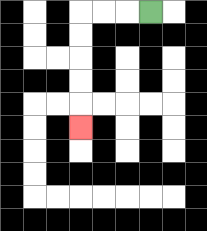{'start': '[6, 0]', 'end': '[3, 5]', 'path_directions': 'L,L,L,D,D,D,D,D', 'path_coordinates': '[[6, 0], [5, 0], [4, 0], [3, 0], [3, 1], [3, 2], [3, 3], [3, 4], [3, 5]]'}